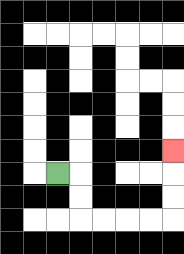{'start': '[2, 7]', 'end': '[7, 6]', 'path_directions': 'R,D,D,R,R,R,R,U,U,U', 'path_coordinates': '[[2, 7], [3, 7], [3, 8], [3, 9], [4, 9], [5, 9], [6, 9], [7, 9], [7, 8], [7, 7], [7, 6]]'}